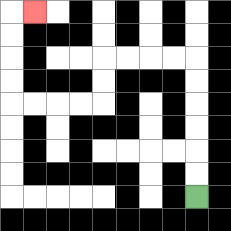{'start': '[8, 8]', 'end': '[1, 0]', 'path_directions': 'U,U,U,U,U,U,L,L,L,L,D,D,L,L,L,L,U,U,U,U,R', 'path_coordinates': '[[8, 8], [8, 7], [8, 6], [8, 5], [8, 4], [8, 3], [8, 2], [7, 2], [6, 2], [5, 2], [4, 2], [4, 3], [4, 4], [3, 4], [2, 4], [1, 4], [0, 4], [0, 3], [0, 2], [0, 1], [0, 0], [1, 0]]'}